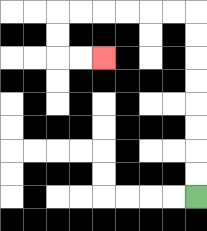{'start': '[8, 8]', 'end': '[4, 2]', 'path_directions': 'U,U,U,U,U,U,U,U,L,L,L,L,L,L,D,D,R,R', 'path_coordinates': '[[8, 8], [8, 7], [8, 6], [8, 5], [8, 4], [8, 3], [8, 2], [8, 1], [8, 0], [7, 0], [6, 0], [5, 0], [4, 0], [3, 0], [2, 0], [2, 1], [2, 2], [3, 2], [4, 2]]'}